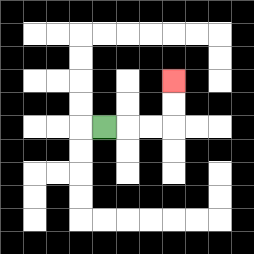{'start': '[4, 5]', 'end': '[7, 3]', 'path_directions': 'R,R,R,U,U', 'path_coordinates': '[[4, 5], [5, 5], [6, 5], [7, 5], [7, 4], [7, 3]]'}